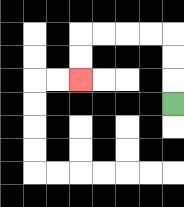{'start': '[7, 4]', 'end': '[3, 3]', 'path_directions': 'U,U,U,L,L,L,L,D,D', 'path_coordinates': '[[7, 4], [7, 3], [7, 2], [7, 1], [6, 1], [5, 1], [4, 1], [3, 1], [3, 2], [3, 3]]'}